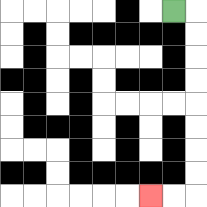{'start': '[7, 0]', 'end': '[6, 8]', 'path_directions': 'R,D,D,D,D,D,D,D,D,L,L', 'path_coordinates': '[[7, 0], [8, 0], [8, 1], [8, 2], [8, 3], [8, 4], [8, 5], [8, 6], [8, 7], [8, 8], [7, 8], [6, 8]]'}